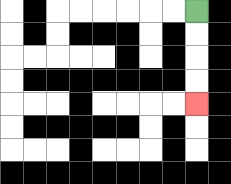{'start': '[8, 0]', 'end': '[8, 4]', 'path_directions': 'D,D,D,D', 'path_coordinates': '[[8, 0], [8, 1], [8, 2], [8, 3], [8, 4]]'}